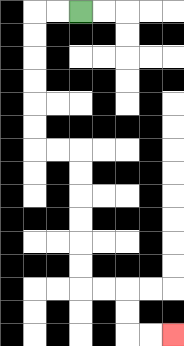{'start': '[3, 0]', 'end': '[7, 14]', 'path_directions': 'L,L,D,D,D,D,D,D,R,R,D,D,D,D,D,D,R,R,D,D,R,R', 'path_coordinates': '[[3, 0], [2, 0], [1, 0], [1, 1], [1, 2], [1, 3], [1, 4], [1, 5], [1, 6], [2, 6], [3, 6], [3, 7], [3, 8], [3, 9], [3, 10], [3, 11], [3, 12], [4, 12], [5, 12], [5, 13], [5, 14], [6, 14], [7, 14]]'}